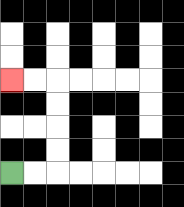{'start': '[0, 7]', 'end': '[0, 3]', 'path_directions': 'R,R,U,U,U,U,L,L', 'path_coordinates': '[[0, 7], [1, 7], [2, 7], [2, 6], [2, 5], [2, 4], [2, 3], [1, 3], [0, 3]]'}